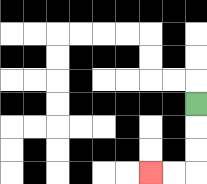{'start': '[8, 4]', 'end': '[6, 7]', 'path_directions': 'D,D,D,L,L', 'path_coordinates': '[[8, 4], [8, 5], [8, 6], [8, 7], [7, 7], [6, 7]]'}